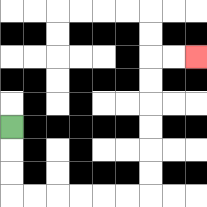{'start': '[0, 5]', 'end': '[8, 2]', 'path_directions': 'D,D,D,R,R,R,R,R,R,U,U,U,U,U,U,R,R', 'path_coordinates': '[[0, 5], [0, 6], [0, 7], [0, 8], [1, 8], [2, 8], [3, 8], [4, 8], [5, 8], [6, 8], [6, 7], [6, 6], [6, 5], [6, 4], [6, 3], [6, 2], [7, 2], [8, 2]]'}